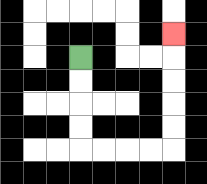{'start': '[3, 2]', 'end': '[7, 1]', 'path_directions': 'D,D,D,D,R,R,R,R,U,U,U,U,U', 'path_coordinates': '[[3, 2], [3, 3], [3, 4], [3, 5], [3, 6], [4, 6], [5, 6], [6, 6], [7, 6], [7, 5], [7, 4], [7, 3], [7, 2], [7, 1]]'}